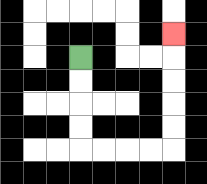{'start': '[3, 2]', 'end': '[7, 1]', 'path_directions': 'D,D,D,D,R,R,R,R,U,U,U,U,U', 'path_coordinates': '[[3, 2], [3, 3], [3, 4], [3, 5], [3, 6], [4, 6], [5, 6], [6, 6], [7, 6], [7, 5], [7, 4], [7, 3], [7, 2], [7, 1]]'}